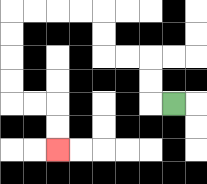{'start': '[7, 4]', 'end': '[2, 6]', 'path_directions': 'L,U,U,L,L,U,U,L,L,L,L,D,D,D,D,R,R,D,D', 'path_coordinates': '[[7, 4], [6, 4], [6, 3], [6, 2], [5, 2], [4, 2], [4, 1], [4, 0], [3, 0], [2, 0], [1, 0], [0, 0], [0, 1], [0, 2], [0, 3], [0, 4], [1, 4], [2, 4], [2, 5], [2, 6]]'}